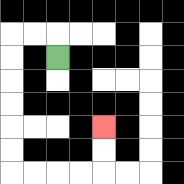{'start': '[2, 2]', 'end': '[4, 5]', 'path_directions': 'U,L,L,D,D,D,D,D,D,R,R,R,R,U,U', 'path_coordinates': '[[2, 2], [2, 1], [1, 1], [0, 1], [0, 2], [0, 3], [0, 4], [0, 5], [0, 6], [0, 7], [1, 7], [2, 7], [3, 7], [4, 7], [4, 6], [4, 5]]'}